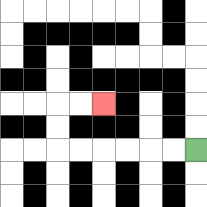{'start': '[8, 6]', 'end': '[4, 4]', 'path_directions': 'L,L,L,L,L,L,U,U,R,R', 'path_coordinates': '[[8, 6], [7, 6], [6, 6], [5, 6], [4, 6], [3, 6], [2, 6], [2, 5], [2, 4], [3, 4], [4, 4]]'}